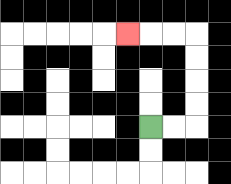{'start': '[6, 5]', 'end': '[5, 1]', 'path_directions': 'R,R,U,U,U,U,L,L,L', 'path_coordinates': '[[6, 5], [7, 5], [8, 5], [8, 4], [8, 3], [8, 2], [8, 1], [7, 1], [6, 1], [5, 1]]'}